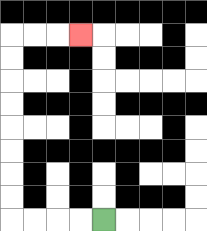{'start': '[4, 9]', 'end': '[3, 1]', 'path_directions': 'L,L,L,L,U,U,U,U,U,U,U,U,R,R,R', 'path_coordinates': '[[4, 9], [3, 9], [2, 9], [1, 9], [0, 9], [0, 8], [0, 7], [0, 6], [0, 5], [0, 4], [0, 3], [0, 2], [0, 1], [1, 1], [2, 1], [3, 1]]'}